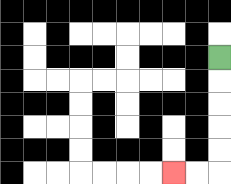{'start': '[9, 2]', 'end': '[7, 7]', 'path_directions': 'D,D,D,D,D,L,L', 'path_coordinates': '[[9, 2], [9, 3], [9, 4], [9, 5], [9, 6], [9, 7], [8, 7], [7, 7]]'}